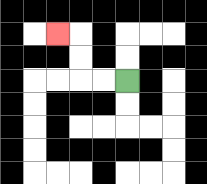{'start': '[5, 3]', 'end': '[2, 1]', 'path_directions': 'L,L,U,U,L', 'path_coordinates': '[[5, 3], [4, 3], [3, 3], [3, 2], [3, 1], [2, 1]]'}